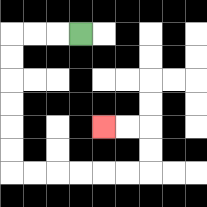{'start': '[3, 1]', 'end': '[4, 5]', 'path_directions': 'L,L,L,D,D,D,D,D,D,R,R,R,R,R,R,U,U,L,L', 'path_coordinates': '[[3, 1], [2, 1], [1, 1], [0, 1], [0, 2], [0, 3], [0, 4], [0, 5], [0, 6], [0, 7], [1, 7], [2, 7], [3, 7], [4, 7], [5, 7], [6, 7], [6, 6], [6, 5], [5, 5], [4, 5]]'}